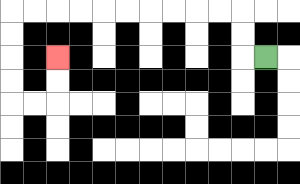{'start': '[11, 2]', 'end': '[2, 2]', 'path_directions': 'L,U,U,L,L,L,L,L,L,L,L,L,L,D,D,D,D,R,R,U,U', 'path_coordinates': '[[11, 2], [10, 2], [10, 1], [10, 0], [9, 0], [8, 0], [7, 0], [6, 0], [5, 0], [4, 0], [3, 0], [2, 0], [1, 0], [0, 0], [0, 1], [0, 2], [0, 3], [0, 4], [1, 4], [2, 4], [2, 3], [2, 2]]'}